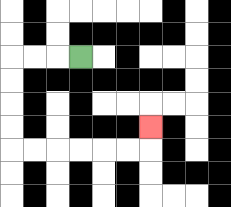{'start': '[3, 2]', 'end': '[6, 5]', 'path_directions': 'L,L,L,D,D,D,D,R,R,R,R,R,R,U', 'path_coordinates': '[[3, 2], [2, 2], [1, 2], [0, 2], [0, 3], [0, 4], [0, 5], [0, 6], [1, 6], [2, 6], [3, 6], [4, 6], [5, 6], [6, 6], [6, 5]]'}